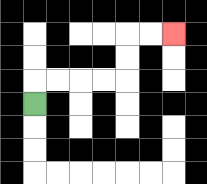{'start': '[1, 4]', 'end': '[7, 1]', 'path_directions': 'U,R,R,R,R,U,U,R,R', 'path_coordinates': '[[1, 4], [1, 3], [2, 3], [3, 3], [4, 3], [5, 3], [5, 2], [5, 1], [6, 1], [7, 1]]'}